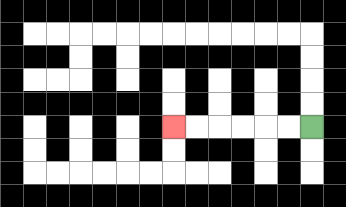{'start': '[13, 5]', 'end': '[7, 5]', 'path_directions': 'L,L,L,L,L,L', 'path_coordinates': '[[13, 5], [12, 5], [11, 5], [10, 5], [9, 5], [8, 5], [7, 5]]'}